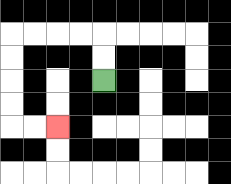{'start': '[4, 3]', 'end': '[2, 5]', 'path_directions': 'U,U,L,L,L,L,D,D,D,D,R,R', 'path_coordinates': '[[4, 3], [4, 2], [4, 1], [3, 1], [2, 1], [1, 1], [0, 1], [0, 2], [0, 3], [0, 4], [0, 5], [1, 5], [2, 5]]'}